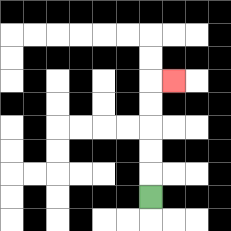{'start': '[6, 8]', 'end': '[7, 3]', 'path_directions': 'U,U,U,U,U,R', 'path_coordinates': '[[6, 8], [6, 7], [6, 6], [6, 5], [6, 4], [6, 3], [7, 3]]'}